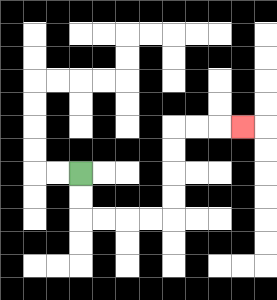{'start': '[3, 7]', 'end': '[10, 5]', 'path_directions': 'D,D,R,R,R,R,U,U,U,U,R,R,R', 'path_coordinates': '[[3, 7], [3, 8], [3, 9], [4, 9], [5, 9], [6, 9], [7, 9], [7, 8], [7, 7], [7, 6], [7, 5], [8, 5], [9, 5], [10, 5]]'}